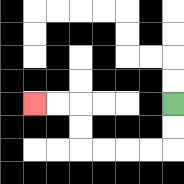{'start': '[7, 4]', 'end': '[1, 4]', 'path_directions': 'D,D,L,L,L,L,U,U,L,L', 'path_coordinates': '[[7, 4], [7, 5], [7, 6], [6, 6], [5, 6], [4, 6], [3, 6], [3, 5], [3, 4], [2, 4], [1, 4]]'}